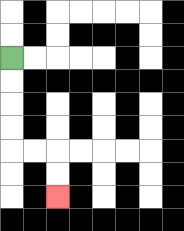{'start': '[0, 2]', 'end': '[2, 8]', 'path_directions': 'D,D,D,D,R,R,D,D', 'path_coordinates': '[[0, 2], [0, 3], [0, 4], [0, 5], [0, 6], [1, 6], [2, 6], [2, 7], [2, 8]]'}